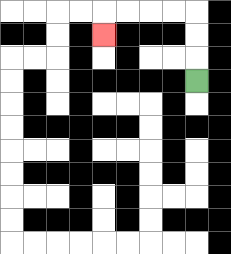{'start': '[8, 3]', 'end': '[4, 1]', 'path_directions': 'U,U,U,L,L,L,L,D', 'path_coordinates': '[[8, 3], [8, 2], [8, 1], [8, 0], [7, 0], [6, 0], [5, 0], [4, 0], [4, 1]]'}